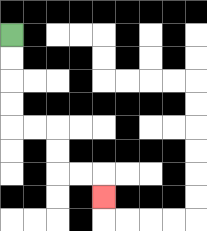{'start': '[0, 1]', 'end': '[4, 8]', 'path_directions': 'D,D,D,D,R,R,D,D,R,R,D', 'path_coordinates': '[[0, 1], [0, 2], [0, 3], [0, 4], [0, 5], [1, 5], [2, 5], [2, 6], [2, 7], [3, 7], [4, 7], [4, 8]]'}